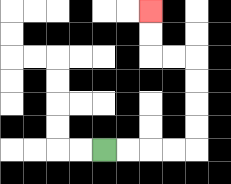{'start': '[4, 6]', 'end': '[6, 0]', 'path_directions': 'R,R,R,R,U,U,U,U,L,L,U,U', 'path_coordinates': '[[4, 6], [5, 6], [6, 6], [7, 6], [8, 6], [8, 5], [8, 4], [8, 3], [8, 2], [7, 2], [6, 2], [6, 1], [6, 0]]'}